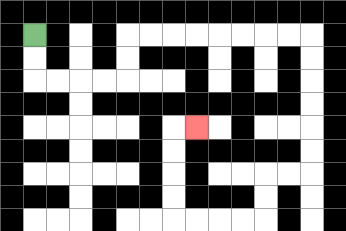{'start': '[1, 1]', 'end': '[8, 5]', 'path_directions': 'D,D,R,R,R,R,U,U,R,R,R,R,R,R,R,R,D,D,D,D,D,D,L,L,D,D,L,L,L,L,U,U,U,U,R', 'path_coordinates': '[[1, 1], [1, 2], [1, 3], [2, 3], [3, 3], [4, 3], [5, 3], [5, 2], [5, 1], [6, 1], [7, 1], [8, 1], [9, 1], [10, 1], [11, 1], [12, 1], [13, 1], [13, 2], [13, 3], [13, 4], [13, 5], [13, 6], [13, 7], [12, 7], [11, 7], [11, 8], [11, 9], [10, 9], [9, 9], [8, 9], [7, 9], [7, 8], [7, 7], [7, 6], [7, 5], [8, 5]]'}